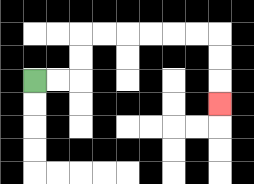{'start': '[1, 3]', 'end': '[9, 4]', 'path_directions': 'R,R,U,U,R,R,R,R,R,R,D,D,D', 'path_coordinates': '[[1, 3], [2, 3], [3, 3], [3, 2], [3, 1], [4, 1], [5, 1], [6, 1], [7, 1], [8, 1], [9, 1], [9, 2], [9, 3], [9, 4]]'}